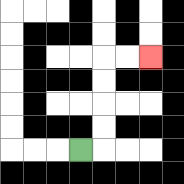{'start': '[3, 6]', 'end': '[6, 2]', 'path_directions': 'R,U,U,U,U,R,R', 'path_coordinates': '[[3, 6], [4, 6], [4, 5], [4, 4], [4, 3], [4, 2], [5, 2], [6, 2]]'}